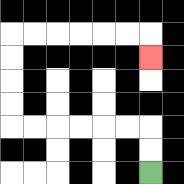{'start': '[6, 7]', 'end': '[6, 2]', 'path_directions': 'U,U,L,L,L,L,L,L,U,U,U,U,R,R,R,R,R,R,D', 'path_coordinates': '[[6, 7], [6, 6], [6, 5], [5, 5], [4, 5], [3, 5], [2, 5], [1, 5], [0, 5], [0, 4], [0, 3], [0, 2], [0, 1], [1, 1], [2, 1], [3, 1], [4, 1], [5, 1], [6, 1], [6, 2]]'}